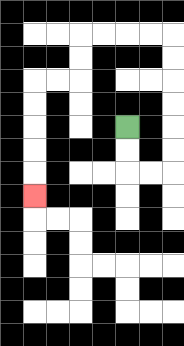{'start': '[5, 5]', 'end': '[1, 8]', 'path_directions': 'D,D,R,R,U,U,U,U,U,U,L,L,L,L,D,D,L,L,D,D,D,D,D', 'path_coordinates': '[[5, 5], [5, 6], [5, 7], [6, 7], [7, 7], [7, 6], [7, 5], [7, 4], [7, 3], [7, 2], [7, 1], [6, 1], [5, 1], [4, 1], [3, 1], [3, 2], [3, 3], [2, 3], [1, 3], [1, 4], [1, 5], [1, 6], [1, 7], [1, 8]]'}